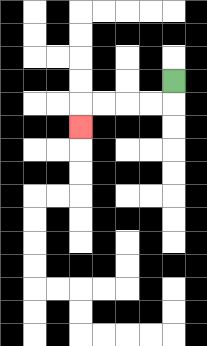{'start': '[7, 3]', 'end': '[3, 5]', 'path_directions': 'D,L,L,L,L,D', 'path_coordinates': '[[7, 3], [7, 4], [6, 4], [5, 4], [4, 4], [3, 4], [3, 5]]'}